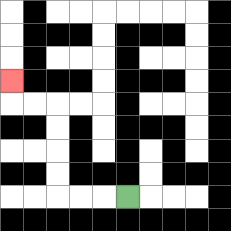{'start': '[5, 8]', 'end': '[0, 3]', 'path_directions': 'L,L,L,U,U,U,U,L,L,U', 'path_coordinates': '[[5, 8], [4, 8], [3, 8], [2, 8], [2, 7], [2, 6], [2, 5], [2, 4], [1, 4], [0, 4], [0, 3]]'}